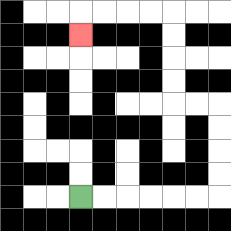{'start': '[3, 8]', 'end': '[3, 1]', 'path_directions': 'R,R,R,R,R,R,U,U,U,U,L,L,U,U,U,U,L,L,L,L,D', 'path_coordinates': '[[3, 8], [4, 8], [5, 8], [6, 8], [7, 8], [8, 8], [9, 8], [9, 7], [9, 6], [9, 5], [9, 4], [8, 4], [7, 4], [7, 3], [7, 2], [7, 1], [7, 0], [6, 0], [5, 0], [4, 0], [3, 0], [3, 1]]'}